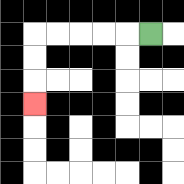{'start': '[6, 1]', 'end': '[1, 4]', 'path_directions': 'L,L,L,L,L,D,D,D', 'path_coordinates': '[[6, 1], [5, 1], [4, 1], [3, 1], [2, 1], [1, 1], [1, 2], [1, 3], [1, 4]]'}